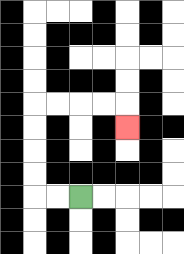{'start': '[3, 8]', 'end': '[5, 5]', 'path_directions': 'L,L,U,U,U,U,R,R,R,R,D', 'path_coordinates': '[[3, 8], [2, 8], [1, 8], [1, 7], [1, 6], [1, 5], [1, 4], [2, 4], [3, 4], [4, 4], [5, 4], [5, 5]]'}